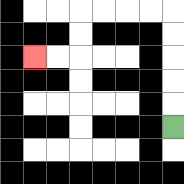{'start': '[7, 5]', 'end': '[1, 2]', 'path_directions': 'U,U,U,U,U,L,L,L,L,D,D,L,L', 'path_coordinates': '[[7, 5], [7, 4], [7, 3], [7, 2], [7, 1], [7, 0], [6, 0], [5, 0], [4, 0], [3, 0], [3, 1], [3, 2], [2, 2], [1, 2]]'}